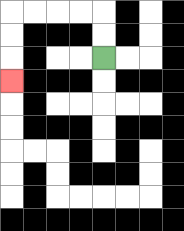{'start': '[4, 2]', 'end': '[0, 3]', 'path_directions': 'U,U,L,L,L,L,D,D,D', 'path_coordinates': '[[4, 2], [4, 1], [4, 0], [3, 0], [2, 0], [1, 0], [0, 0], [0, 1], [0, 2], [0, 3]]'}